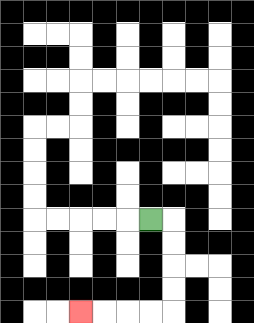{'start': '[6, 9]', 'end': '[3, 13]', 'path_directions': 'R,D,D,D,D,L,L,L,L', 'path_coordinates': '[[6, 9], [7, 9], [7, 10], [7, 11], [7, 12], [7, 13], [6, 13], [5, 13], [4, 13], [3, 13]]'}